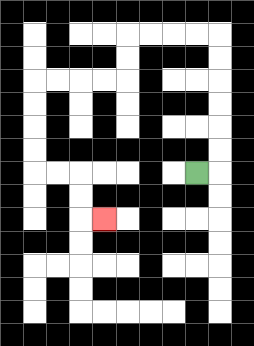{'start': '[8, 7]', 'end': '[4, 9]', 'path_directions': 'R,U,U,U,U,U,U,L,L,L,L,D,D,L,L,L,L,D,D,D,D,R,R,D,D,R', 'path_coordinates': '[[8, 7], [9, 7], [9, 6], [9, 5], [9, 4], [9, 3], [9, 2], [9, 1], [8, 1], [7, 1], [6, 1], [5, 1], [5, 2], [5, 3], [4, 3], [3, 3], [2, 3], [1, 3], [1, 4], [1, 5], [1, 6], [1, 7], [2, 7], [3, 7], [3, 8], [3, 9], [4, 9]]'}